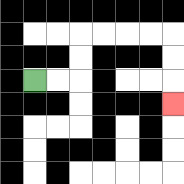{'start': '[1, 3]', 'end': '[7, 4]', 'path_directions': 'R,R,U,U,R,R,R,R,D,D,D', 'path_coordinates': '[[1, 3], [2, 3], [3, 3], [3, 2], [3, 1], [4, 1], [5, 1], [6, 1], [7, 1], [7, 2], [7, 3], [7, 4]]'}